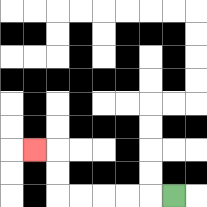{'start': '[7, 8]', 'end': '[1, 6]', 'path_directions': 'L,L,L,L,L,U,U,L', 'path_coordinates': '[[7, 8], [6, 8], [5, 8], [4, 8], [3, 8], [2, 8], [2, 7], [2, 6], [1, 6]]'}